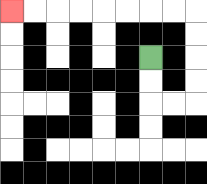{'start': '[6, 2]', 'end': '[0, 0]', 'path_directions': 'D,D,R,R,U,U,U,U,L,L,L,L,L,L,L,L', 'path_coordinates': '[[6, 2], [6, 3], [6, 4], [7, 4], [8, 4], [8, 3], [8, 2], [8, 1], [8, 0], [7, 0], [6, 0], [5, 0], [4, 0], [3, 0], [2, 0], [1, 0], [0, 0]]'}